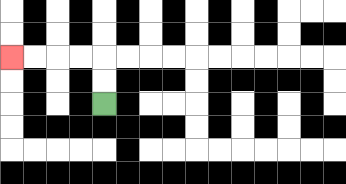{'start': '[4, 4]', 'end': '[0, 2]', 'path_directions': 'U,U,L,L,L,L', 'path_coordinates': '[[4, 4], [4, 3], [4, 2], [3, 2], [2, 2], [1, 2], [0, 2]]'}